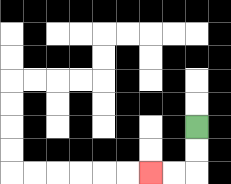{'start': '[8, 5]', 'end': '[6, 7]', 'path_directions': 'D,D,L,L', 'path_coordinates': '[[8, 5], [8, 6], [8, 7], [7, 7], [6, 7]]'}